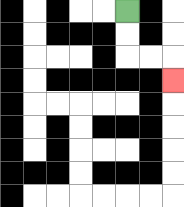{'start': '[5, 0]', 'end': '[7, 3]', 'path_directions': 'D,D,R,R,D', 'path_coordinates': '[[5, 0], [5, 1], [5, 2], [6, 2], [7, 2], [7, 3]]'}